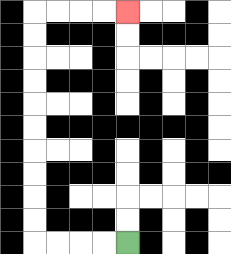{'start': '[5, 10]', 'end': '[5, 0]', 'path_directions': 'L,L,L,L,U,U,U,U,U,U,U,U,U,U,R,R,R,R', 'path_coordinates': '[[5, 10], [4, 10], [3, 10], [2, 10], [1, 10], [1, 9], [1, 8], [1, 7], [1, 6], [1, 5], [1, 4], [1, 3], [1, 2], [1, 1], [1, 0], [2, 0], [3, 0], [4, 0], [5, 0]]'}